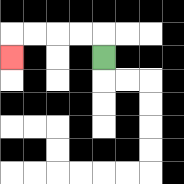{'start': '[4, 2]', 'end': '[0, 2]', 'path_directions': 'U,L,L,L,L,D', 'path_coordinates': '[[4, 2], [4, 1], [3, 1], [2, 1], [1, 1], [0, 1], [0, 2]]'}